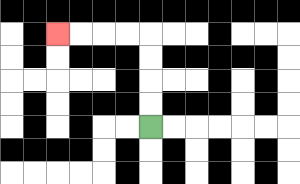{'start': '[6, 5]', 'end': '[2, 1]', 'path_directions': 'U,U,U,U,L,L,L,L', 'path_coordinates': '[[6, 5], [6, 4], [6, 3], [6, 2], [6, 1], [5, 1], [4, 1], [3, 1], [2, 1]]'}